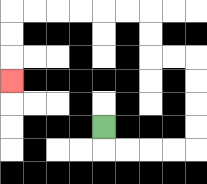{'start': '[4, 5]', 'end': '[0, 3]', 'path_directions': 'D,R,R,R,R,U,U,U,U,L,L,U,U,L,L,L,L,L,L,D,D,D', 'path_coordinates': '[[4, 5], [4, 6], [5, 6], [6, 6], [7, 6], [8, 6], [8, 5], [8, 4], [8, 3], [8, 2], [7, 2], [6, 2], [6, 1], [6, 0], [5, 0], [4, 0], [3, 0], [2, 0], [1, 0], [0, 0], [0, 1], [0, 2], [0, 3]]'}